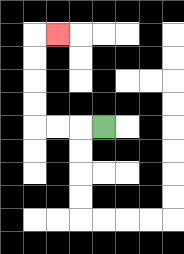{'start': '[4, 5]', 'end': '[2, 1]', 'path_directions': 'L,L,L,U,U,U,U,R', 'path_coordinates': '[[4, 5], [3, 5], [2, 5], [1, 5], [1, 4], [1, 3], [1, 2], [1, 1], [2, 1]]'}